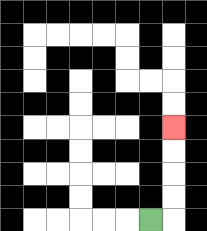{'start': '[6, 9]', 'end': '[7, 5]', 'path_directions': 'R,U,U,U,U', 'path_coordinates': '[[6, 9], [7, 9], [7, 8], [7, 7], [7, 6], [7, 5]]'}